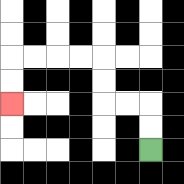{'start': '[6, 6]', 'end': '[0, 4]', 'path_directions': 'U,U,L,L,U,U,L,L,L,L,D,D', 'path_coordinates': '[[6, 6], [6, 5], [6, 4], [5, 4], [4, 4], [4, 3], [4, 2], [3, 2], [2, 2], [1, 2], [0, 2], [0, 3], [0, 4]]'}